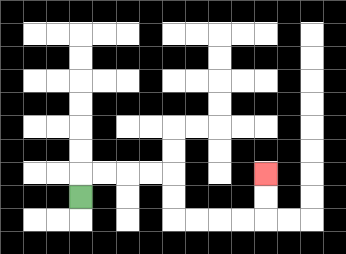{'start': '[3, 8]', 'end': '[11, 7]', 'path_directions': 'U,R,R,R,R,D,D,R,R,R,R,U,U', 'path_coordinates': '[[3, 8], [3, 7], [4, 7], [5, 7], [6, 7], [7, 7], [7, 8], [7, 9], [8, 9], [9, 9], [10, 9], [11, 9], [11, 8], [11, 7]]'}